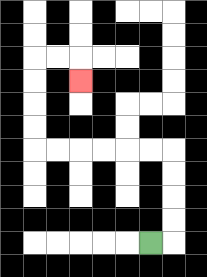{'start': '[6, 10]', 'end': '[3, 3]', 'path_directions': 'R,U,U,U,U,L,L,L,L,L,L,U,U,U,U,R,R,D', 'path_coordinates': '[[6, 10], [7, 10], [7, 9], [7, 8], [7, 7], [7, 6], [6, 6], [5, 6], [4, 6], [3, 6], [2, 6], [1, 6], [1, 5], [1, 4], [1, 3], [1, 2], [2, 2], [3, 2], [3, 3]]'}